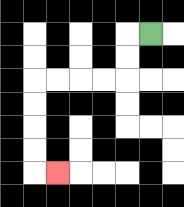{'start': '[6, 1]', 'end': '[2, 7]', 'path_directions': 'L,D,D,L,L,L,L,D,D,D,D,R', 'path_coordinates': '[[6, 1], [5, 1], [5, 2], [5, 3], [4, 3], [3, 3], [2, 3], [1, 3], [1, 4], [1, 5], [1, 6], [1, 7], [2, 7]]'}